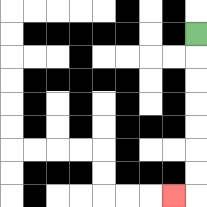{'start': '[8, 1]', 'end': '[7, 8]', 'path_directions': 'D,D,D,D,D,D,D,L', 'path_coordinates': '[[8, 1], [8, 2], [8, 3], [8, 4], [8, 5], [8, 6], [8, 7], [8, 8], [7, 8]]'}